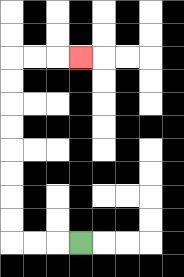{'start': '[3, 10]', 'end': '[3, 2]', 'path_directions': 'L,L,L,U,U,U,U,U,U,U,U,R,R,R', 'path_coordinates': '[[3, 10], [2, 10], [1, 10], [0, 10], [0, 9], [0, 8], [0, 7], [0, 6], [0, 5], [0, 4], [0, 3], [0, 2], [1, 2], [2, 2], [3, 2]]'}